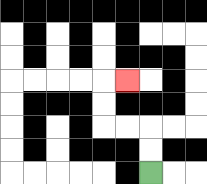{'start': '[6, 7]', 'end': '[5, 3]', 'path_directions': 'U,U,L,L,U,U,R', 'path_coordinates': '[[6, 7], [6, 6], [6, 5], [5, 5], [4, 5], [4, 4], [4, 3], [5, 3]]'}